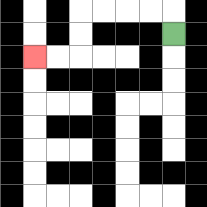{'start': '[7, 1]', 'end': '[1, 2]', 'path_directions': 'U,L,L,L,L,D,D,L,L', 'path_coordinates': '[[7, 1], [7, 0], [6, 0], [5, 0], [4, 0], [3, 0], [3, 1], [3, 2], [2, 2], [1, 2]]'}